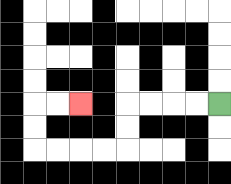{'start': '[9, 4]', 'end': '[3, 4]', 'path_directions': 'L,L,L,L,D,D,L,L,L,L,U,U,R,R', 'path_coordinates': '[[9, 4], [8, 4], [7, 4], [6, 4], [5, 4], [5, 5], [5, 6], [4, 6], [3, 6], [2, 6], [1, 6], [1, 5], [1, 4], [2, 4], [3, 4]]'}